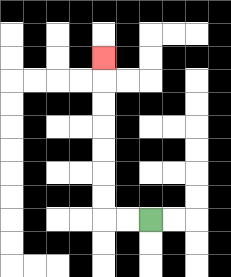{'start': '[6, 9]', 'end': '[4, 2]', 'path_directions': 'L,L,U,U,U,U,U,U,U', 'path_coordinates': '[[6, 9], [5, 9], [4, 9], [4, 8], [4, 7], [4, 6], [4, 5], [4, 4], [4, 3], [4, 2]]'}